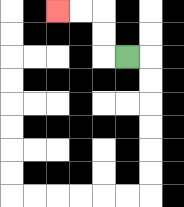{'start': '[5, 2]', 'end': '[2, 0]', 'path_directions': 'L,U,U,L,L', 'path_coordinates': '[[5, 2], [4, 2], [4, 1], [4, 0], [3, 0], [2, 0]]'}